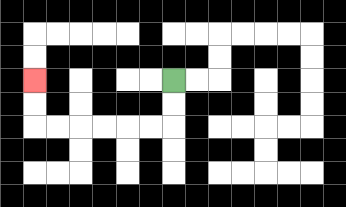{'start': '[7, 3]', 'end': '[1, 3]', 'path_directions': 'D,D,L,L,L,L,L,L,U,U', 'path_coordinates': '[[7, 3], [7, 4], [7, 5], [6, 5], [5, 5], [4, 5], [3, 5], [2, 5], [1, 5], [1, 4], [1, 3]]'}